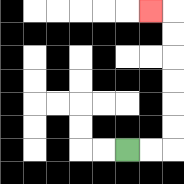{'start': '[5, 6]', 'end': '[6, 0]', 'path_directions': 'R,R,U,U,U,U,U,U,L', 'path_coordinates': '[[5, 6], [6, 6], [7, 6], [7, 5], [7, 4], [7, 3], [7, 2], [7, 1], [7, 0], [6, 0]]'}